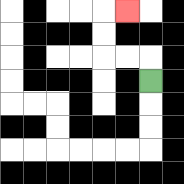{'start': '[6, 3]', 'end': '[5, 0]', 'path_directions': 'U,L,L,U,U,R', 'path_coordinates': '[[6, 3], [6, 2], [5, 2], [4, 2], [4, 1], [4, 0], [5, 0]]'}